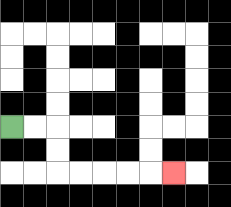{'start': '[0, 5]', 'end': '[7, 7]', 'path_directions': 'R,R,D,D,R,R,R,R,R', 'path_coordinates': '[[0, 5], [1, 5], [2, 5], [2, 6], [2, 7], [3, 7], [4, 7], [5, 7], [6, 7], [7, 7]]'}